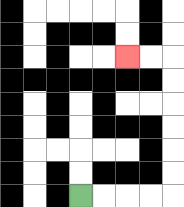{'start': '[3, 8]', 'end': '[5, 2]', 'path_directions': 'R,R,R,R,U,U,U,U,U,U,L,L', 'path_coordinates': '[[3, 8], [4, 8], [5, 8], [6, 8], [7, 8], [7, 7], [7, 6], [7, 5], [7, 4], [7, 3], [7, 2], [6, 2], [5, 2]]'}